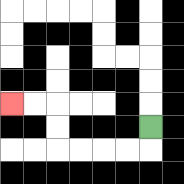{'start': '[6, 5]', 'end': '[0, 4]', 'path_directions': 'D,L,L,L,L,U,U,L,L', 'path_coordinates': '[[6, 5], [6, 6], [5, 6], [4, 6], [3, 6], [2, 6], [2, 5], [2, 4], [1, 4], [0, 4]]'}